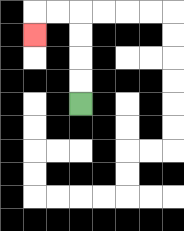{'start': '[3, 4]', 'end': '[1, 1]', 'path_directions': 'U,U,U,U,L,L,D', 'path_coordinates': '[[3, 4], [3, 3], [3, 2], [3, 1], [3, 0], [2, 0], [1, 0], [1, 1]]'}